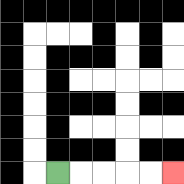{'start': '[2, 7]', 'end': '[7, 7]', 'path_directions': 'R,R,R,R,R', 'path_coordinates': '[[2, 7], [3, 7], [4, 7], [5, 7], [6, 7], [7, 7]]'}